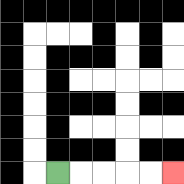{'start': '[2, 7]', 'end': '[7, 7]', 'path_directions': 'R,R,R,R,R', 'path_coordinates': '[[2, 7], [3, 7], [4, 7], [5, 7], [6, 7], [7, 7]]'}